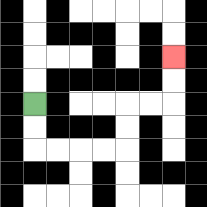{'start': '[1, 4]', 'end': '[7, 2]', 'path_directions': 'D,D,R,R,R,R,U,U,R,R,U,U', 'path_coordinates': '[[1, 4], [1, 5], [1, 6], [2, 6], [3, 6], [4, 6], [5, 6], [5, 5], [5, 4], [6, 4], [7, 4], [7, 3], [7, 2]]'}